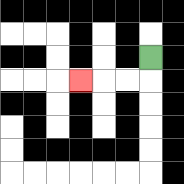{'start': '[6, 2]', 'end': '[3, 3]', 'path_directions': 'D,L,L,L', 'path_coordinates': '[[6, 2], [6, 3], [5, 3], [4, 3], [3, 3]]'}